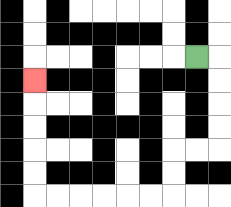{'start': '[8, 2]', 'end': '[1, 3]', 'path_directions': 'R,D,D,D,D,L,L,D,D,L,L,L,L,L,L,U,U,U,U,U', 'path_coordinates': '[[8, 2], [9, 2], [9, 3], [9, 4], [9, 5], [9, 6], [8, 6], [7, 6], [7, 7], [7, 8], [6, 8], [5, 8], [4, 8], [3, 8], [2, 8], [1, 8], [1, 7], [1, 6], [1, 5], [1, 4], [1, 3]]'}